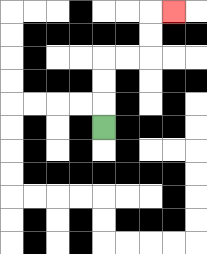{'start': '[4, 5]', 'end': '[7, 0]', 'path_directions': 'U,U,U,R,R,U,U,R', 'path_coordinates': '[[4, 5], [4, 4], [4, 3], [4, 2], [5, 2], [6, 2], [6, 1], [6, 0], [7, 0]]'}